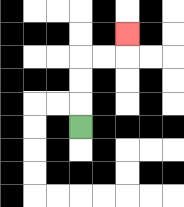{'start': '[3, 5]', 'end': '[5, 1]', 'path_directions': 'U,U,U,R,R,U', 'path_coordinates': '[[3, 5], [3, 4], [3, 3], [3, 2], [4, 2], [5, 2], [5, 1]]'}